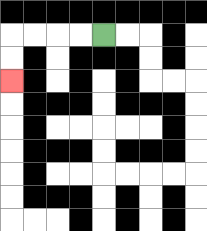{'start': '[4, 1]', 'end': '[0, 3]', 'path_directions': 'L,L,L,L,D,D', 'path_coordinates': '[[4, 1], [3, 1], [2, 1], [1, 1], [0, 1], [0, 2], [0, 3]]'}